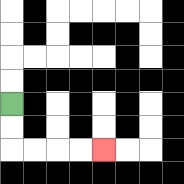{'start': '[0, 4]', 'end': '[4, 6]', 'path_directions': 'D,D,R,R,R,R', 'path_coordinates': '[[0, 4], [0, 5], [0, 6], [1, 6], [2, 6], [3, 6], [4, 6]]'}